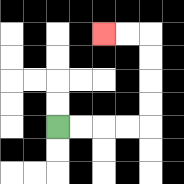{'start': '[2, 5]', 'end': '[4, 1]', 'path_directions': 'R,R,R,R,U,U,U,U,L,L', 'path_coordinates': '[[2, 5], [3, 5], [4, 5], [5, 5], [6, 5], [6, 4], [6, 3], [6, 2], [6, 1], [5, 1], [4, 1]]'}